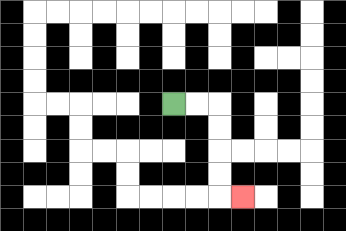{'start': '[7, 4]', 'end': '[10, 8]', 'path_directions': 'R,R,D,D,D,D,R', 'path_coordinates': '[[7, 4], [8, 4], [9, 4], [9, 5], [9, 6], [9, 7], [9, 8], [10, 8]]'}